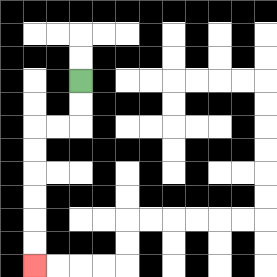{'start': '[3, 3]', 'end': '[1, 11]', 'path_directions': 'D,D,L,L,D,D,D,D,D,D', 'path_coordinates': '[[3, 3], [3, 4], [3, 5], [2, 5], [1, 5], [1, 6], [1, 7], [1, 8], [1, 9], [1, 10], [1, 11]]'}